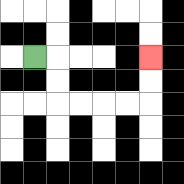{'start': '[1, 2]', 'end': '[6, 2]', 'path_directions': 'R,D,D,R,R,R,R,U,U', 'path_coordinates': '[[1, 2], [2, 2], [2, 3], [2, 4], [3, 4], [4, 4], [5, 4], [6, 4], [6, 3], [6, 2]]'}